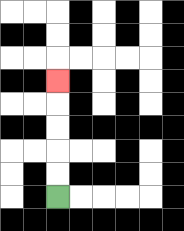{'start': '[2, 8]', 'end': '[2, 3]', 'path_directions': 'U,U,U,U,U', 'path_coordinates': '[[2, 8], [2, 7], [2, 6], [2, 5], [2, 4], [2, 3]]'}